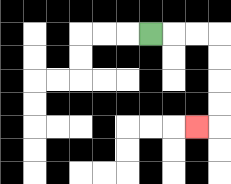{'start': '[6, 1]', 'end': '[8, 5]', 'path_directions': 'R,R,R,D,D,D,D,L', 'path_coordinates': '[[6, 1], [7, 1], [8, 1], [9, 1], [9, 2], [9, 3], [9, 4], [9, 5], [8, 5]]'}